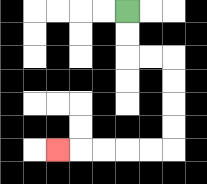{'start': '[5, 0]', 'end': '[2, 6]', 'path_directions': 'D,D,R,R,D,D,D,D,L,L,L,L,L', 'path_coordinates': '[[5, 0], [5, 1], [5, 2], [6, 2], [7, 2], [7, 3], [7, 4], [7, 5], [7, 6], [6, 6], [5, 6], [4, 6], [3, 6], [2, 6]]'}